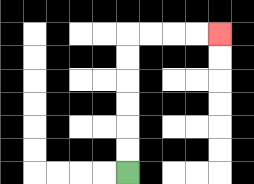{'start': '[5, 7]', 'end': '[9, 1]', 'path_directions': 'U,U,U,U,U,U,R,R,R,R', 'path_coordinates': '[[5, 7], [5, 6], [5, 5], [5, 4], [5, 3], [5, 2], [5, 1], [6, 1], [7, 1], [8, 1], [9, 1]]'}